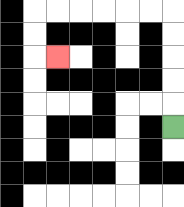{'start': '[7, 5]', 'end': '[2, 2]', 'path_directions': 'U,U,U,U,U,L,L,L,L,L,L,D,D,R', 'path_coordinates': '[[7, 5], [7, 4], [7, 3], [7, 2], [7, 1], [7, 0], [6, 0], [5, 0], [4, 0], [3, 0], [2, 0], [1, 0], [1, 1], [1, 2], [2, 2]]'}